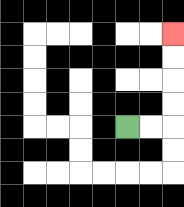{'start': '[5, 5]', 'end': '[7, 1]', 'path_directions': 'R,R,U,U,U,U', 'path_coordinates': '[[5, 5], [6, 5], [7, 5], [7, 4], [7, 3], [7, 2], [7, 1]]'}